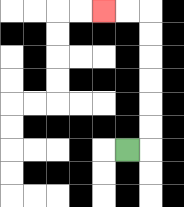{'start': '[5, 6]', 'end': '[4, 0]', 'path_directions': 'R,U,U,U,U,U,U,L,L', 'path_coordinates': '[[5, 6], [6, 6], [6, 5], [6, 4], [6, 3], [6, 2], [6, 1], [6, 0], [5, 0], [4, 0]]'}